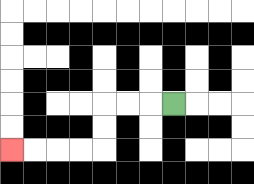{'start': '[7, 4]', 'end': '[0, 6]', 'path_directions': 'L,L,L,D,D,L,L,L,L', 'path_coordinates': '[[7, 4], [6, 4], [5, 4], [4, 4], [4, 5], [4, 6], [3, 6], [2, 6], [1, 6], [0, 6]]'}